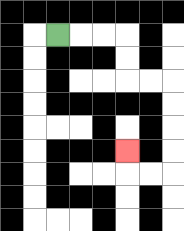{'start': '[2, 1]', 'end': '[5, 6]', 'path_directions': 'R,R,R,D,D,R,R,D,D,D,D,L,L,U', 'path_coordinates': '[[2, 1], [3, 1], [4, 1], [5, 1], [5, 2], [5, 3], [6, 3], [7, 3], [7, 4], [7, 5], [7, 6], [7, 7], [6, 7], [5, 7], [5, 6]]'}